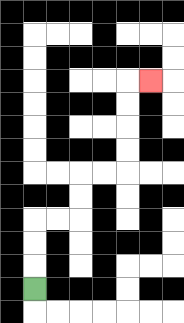{'start': '[1, 12]', 'end': '[6, 3]', 'path_directions': 'U,U,U,R,R,U,U,R,R,U,U,U,U,R', 'path_coordinates': '[[1, 12], [1, 11], [1, 10], [1, 9], [2, 9], [3, 9], [3, 8], [3, 7], [4, 7], [5, 7], [5, 6], [5, 5], [5, 4], [5, 3], [6, 3]]'}